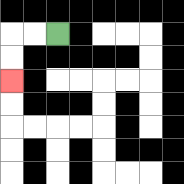{'start': '[2, 1]', 'end': '[0, 3]', 'path_directions': 'L,L,D,D', 'path_coordinates': '[[2, 1], [1, 1], [0, 1], [0, 2], [0, 3]]'}